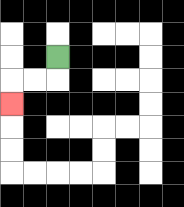{'start': '[2, 2]', 'end': '[0, 4]', 'path_directions': 'D,L,L,D', 'path_coordinates': '[[2, 2], [2, 3], [1, 3], [0, 3], [0, 4]]'}